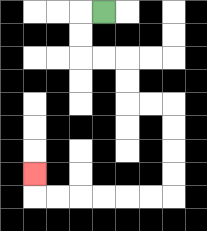{'start': '[4, 0]', 'end': '[1, 7]', 'path_directions': 'L,D,D,R,R,D,D,R,R,D,D,D,D,L,L,L,L,L,L,U', 'path_coordinates': '[[4, 0], [3, 0], [3, 1], [3, 2], [4, 2], [5, 2], [5, 3], [5, 4], [6, 4], [7, 4], [7, 5], [7, 6], [7, 7], [7, 8], [6, 8], [5, 8], [4, 8], [3, 8], [2, 8], [1, 8], [1, 7]]'}